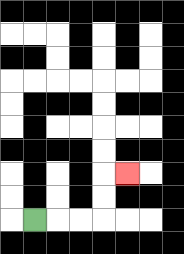{'start': '[1, 9]', 'end': '[5, 7]', 'path_directions': 'R,R,R,U,U,R', 'path_coordinates': '[[1, 9], [2, 9], [3, 9], [4, 9], [4, 8], [4, 7], [5, 7]]'}